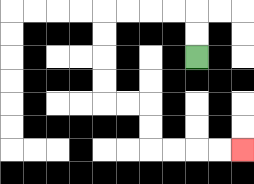{'start': '[8, 2]', 'end': '[10, 6]', 'path_directions': 'U,U,L,L,L,L,D,D,D,D,R,R,D,D,R,R,R,R', 'path_coordinates': '[[8, 2], [8, 1], [8, 0], [7, 0], [6, 0], [5, 0], [4, 0], [4, 1], [4, 2], [4, 3], [4, 4], [5, 4], [6, 4], [6, 5], [6, 6], [7, 6], [8, 6], [9, 6], [10, 6]]'}